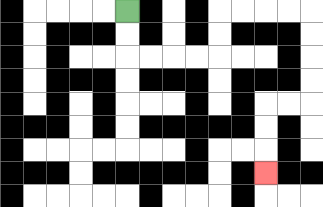{'start': '[5, 0]', 'end': '[11, 7]', 'path_directions': 'D,D,R,R,R,R,U,U,R,R,R,R,D,D,D,D,L,L,D,D,D', 'path_coordinates': '[[5, 0], [5, 1], [5, 2], [6, 2], [7, 2], [8, 2], [9, 2], [9, 1], [9, 0], [10, 0], [11, 0], [12, 0], [13, 0], [13, 1], [13, 2], [13, 3], [13, 4], [12, 4], [11, 4], [11, 5], [11, 6], [11, 7]]'}